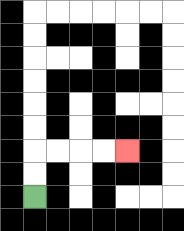{'start': '[1, 8]', 'end': '[5, 6]', 'path_directions': 'U,U,R,R,R,R', 'path_coordinates': '[[1, 8], [1, 7], [1, 6], [2, 6], [3, 6], [4, 6], [5, 6]]'}